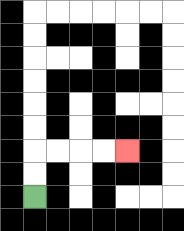{'start': '[1, 8]', 'end': '[5, 6]', 'path_directions': 'U,U,R,R,R,R', 'path_coordinates': '[[1, 8], [1, 7], [1, 6], [2, 6], [3, 6], [4, 6], [5, 6]]'}